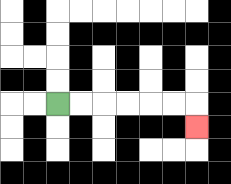{'start': '[2, 4]', 'end': '[8, 5]', 'path_directions': 'R,R,R,R,R,R,D', 'path_coordinates': '[[2, 4], [3, 4], [4, 4], [5, 4], [6, 4], [7, 4], [8, 4], [8, 5]]'}